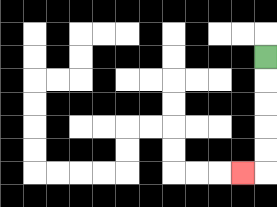{'start': '[11, 2]', 'end': '[10, 7]', 'path_directions': 'D,D,D,D,D,L', 'path_coordinates': '[[11, 2], [11, 3], [11, 4], [11, 5], [11, 6], [11, 7], [10, 7]]'}